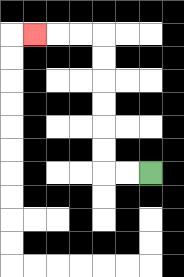{'start': '[6, 7]', 'end': '[1, 1]', 'path_directions': 'L,L,U,U,U,U,U,U,L,L,L', 'path_coordinates': '[[6, 7], [5, 7], [4, 7], [4, 6], [4, 5], [4, 4], [4, 3], [4, 2], [4, 1], [3, 1], [2, 1], [1, 1]]'}